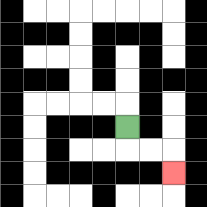{'start': '[5, 5]', 'end': '[7, 7]', 'path_directions': 'D,R,R,D', 'path_coordinates': '[[5, 5], [5, 6], [6, 6], [7, 6], [7, 7]]'}